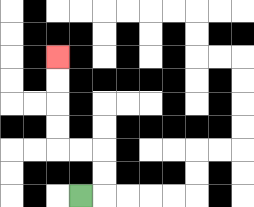{'start': '[3, 8]', 'end': '[2, 2]', 'path_directions': 'R,U,U,L,L,U,U,U,U', 'path_coordinates': '[[3, 8], [4, 8], [4, 7], [4, 6], [3, 6], [2, 6], [2, 5], [2, 4], [2, 3], [2, 2]]'}